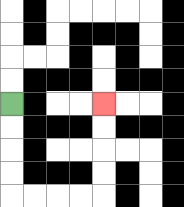{'start': '[0, 4]', 'end': '[4, 4]', 'path_directions': 'D,D,D,D,R,R,R,R,U,U,U,U', 'path_coordinates': '[[0, 4], [0, 5], [0, 6], [0, 7], [0, 8], [1, 8], [2, 8], [3, 8], [4, 8], [4, 7], [4, 6], [4, 5], [4, 4]]'}